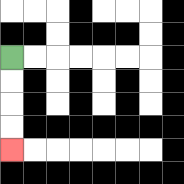{'start': '[0, 2]', 'end': '[0, 6]', 'path_directions': 'D,D,D,D', 'path_coordinates': '[[0, 2], [0, 3], [0, 4], [0, 5], [0, 6]]'}